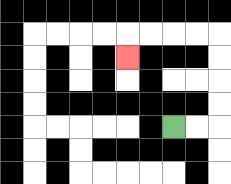{'start': '[7, 5]', 'end': '[5, 2]', 'path_directions': 'R,R,U,U,U,U,L,L,L,L,D', 'path_coordinates': '[[7, 5], [8, 5], [9, 5], [9, 4], [9, 3], [9, 2], [9, 1], [8, 1], [7, 1], [6, 1], [5, 1], [5, 2]]'}